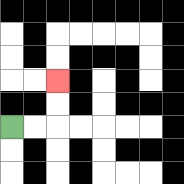{'start': '[0, 5]', 'end': '[2, 3]', 'path_directions': 'R,R,U,U', 'path_coordinates': '[[0, 5], [1, 5], [2, 5], [2, 4], [2, 3]]'}